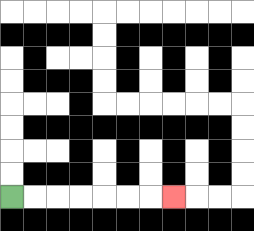{'start': '[0, 8]', 'end': '[7, 8]', 'path_directions': 'R,R,R,R,R,R,R', 'path_coordinates': '[[0, 8], [1, 8], [2, 8], [3, 8], [4, 8], [5, 8], [6, 8], [7, 8]]'}